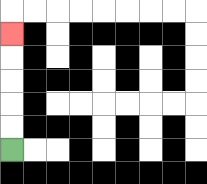{'start': '[0, 6]', 'end': '[0, 1]', 'path_directions': 'U,U,U,U,U', 'path_coordinates': '[[0, 6], [0, 5], [0, 4], [0, 3], [0, 2], [0, 1]]'}